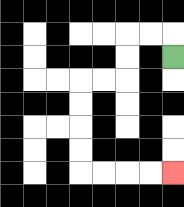{'start': '[7, 2]', 'end': '[7, 7]', 'path_directions': 'U,L,L,D,D,L,L,D,D,D,D,R,R,R,R', 'path_coordinates': '[[7, 2], [7, 1], [6, 1], [5, 1], [5, 2], [5, 3], [4, 3], [3, 3], [3, 4], [3, 5], [3, 6], [3, 7], [4, 7], [5, 7], [6, 7], [7, 7]]'}